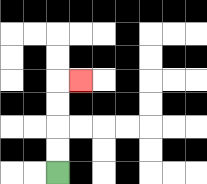{'start': '[2, 7]', 'end': '[3, 3]', 'path_directions': 'U,U,U,U,R', 'path_coordinates': '[[2, 7], [2, 6], [2, 5], [2, 4], [2, 3], [3, 3]]'}